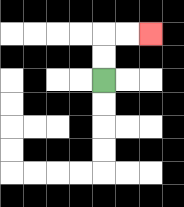{'start': '[4, 3]', 'end': '[6, 1]', 'path_directions': 'U,U,R,R', 'path_coordinates': '[[4, 3], [4, 2], [4, 1], [5, 1], [6, 1]]'}